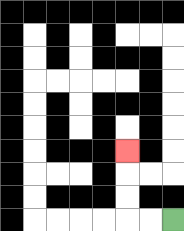{'start': '[7, 9]', 'end': '[5, 6]', 'path_directions': 'L,L,U,U,U', 'path_coordinates': '[[7, 9], [6, 9], [5, 9], [5, 8], [5, 7], [5, 6]]'}